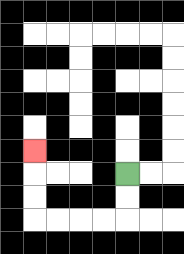{'start': '[5, 7]', 'end': '[1, 6]', 'path_directions': 'D,D,L,L,L,L,U,U,U', 'path_coordinates': '[[5, 7], [5, 8], [5, 9], [4, 9], [3, 9], [2, 9], [1, 9], [1, 8], [1, 7], [1, 6]]'}